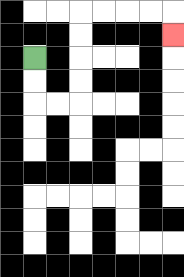{'start': '[1, 2]', 'end': '[7, 1]', 'path_directions': 'D,D,R,R,U,U,U,U,R,R,R,R,D', 'path_coordinates': '[[1, 2], [1, 3], [1, 4], [2, 4], [3, 4], [3, 3], [3, 2], [3, 1], [3, 0], [4, 0], [5, 0], [6, 0], [7, 0], [7, 1]]'}